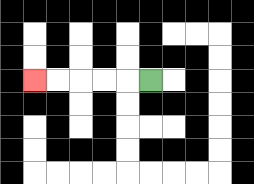{'start': '[6, 3]', 'end': '[1, 3]', 'path_directions': 'L,L,L,L,L', 'path_coordinates': '[[6, 3], [5, 3], [4, 3], [3, 3], [2, 3], [1, 3]]'}